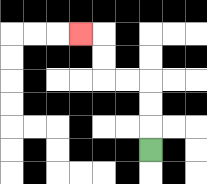{'start': '[6, 6]', 'end': '[3, 1]', 'path_directions': 'U,U,U,L,L,U,U,L', 'path_coordinates': '[[6, 6], [6, 5], [6, 4], [6, 3], [5, 3], [4, 3], [4, 2], [4, 1], [3, 1]]'}